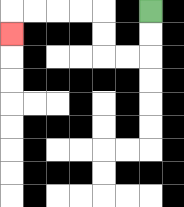{'start': '[6, 0]', 'end': '[0, 1]', 'path_directions': 'D,D,L,L,U,U,L,L,L,L,D', 'path_coordinates': '[[6, 0], [6, 1], [6, 2], [5, 2], [4, 2], [4, 1], [4, 0], [3, 0], [2, 0], [1, 0], [0, 0], [0, 1]]'}